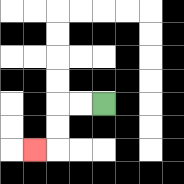{'start': '[4, 4]', 'end': '[1, 6]', 'path_directions': 'L,L,D,D,L', 'path_coordinates': '[[4, 4], [3, 4], [2, 4], [2, 5], [2, 6], [1, 6]]'}